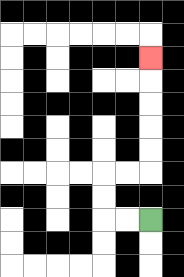{'start': '[6, 9]', 'end': '[6, 2]', 'path_directions': 'L,L,U,U,R,R,U,U,U,U,U', 'path_coordinates': '[[6, 9], [5, 9], [4, 9], [4, 8], [4, 7], [5, 7], [6, 7], [6, 6], [6, 5], [6, 4], [6, 3], [6, 2]]'}